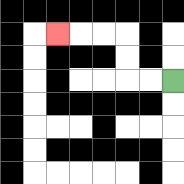{'start': '[7, 3]', 'end': '[2, 1]', 'path_directions': 'L,L,U,U,L,L,L', 'path_coordinates': '[[7, 3], [6, 3], [5, 3], [5, 2], [5, 1], [4, 1], [3, 1], [2, 1]]'}